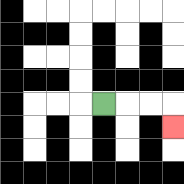{'start': '[4, 4]', 'end': '[7, 5]', 'path_directions': 'R,R,R,D', 'path_coordinates': '[[4, 4], [5, 4], [6, 4], [7, 4], [7, 5]]'}